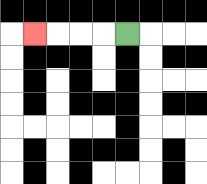{'start': '[5, 1]', 'end': '[1, 1]', 'path_directions': 'L,L,L,L', 'path_coordinates': '[[5, 1], [4, 1], [3, 1], [2, 1], [1, 1]]'}